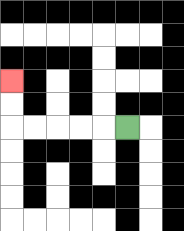{'start': '[5, 5]', 'end': '[0, 3]', 'path_directions': 'L,L,L,L,L,U,U', 'path_coordinates': '[[5, 5], [4, 5], [3, 5], [2, 5], [1, 5], [0, 5], [0, 4], [0, 3]]'}